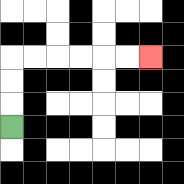{'start': '[0, 5]', 'end': '[6, 2]', 'path_directions': 'U,U,U,R,R,R,R,R,R', 'path_coordinates': '[[0, 5], [0, 4], [0, 3], [0, 2], [1, 2], [2, 2], [3, 2], [4, 2], [5, 2], [6, 2]]'}